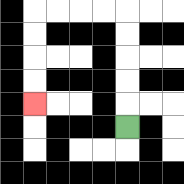{'start': '[5, 5]', 'end': '[1, 4]', 'path_directions': 'U,U,U,U,U,L,L,L,L,D,D,D,D', 'path_coordinates': '[[5, 5], [5, 4], [5, 3], [5, 2], [5, 1], [5, 0], [4, 0], [3, 0], [2, 0], [1, 0], [1, 1], [1, 2], [1, 3], [1, 4]]'}